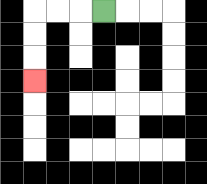{'start': '[4, 0]', 'end': '[1, 3]', 'path_directions': 'L,L,L,D,D,D', 'path_coordinates': '[[4, 0], [3, 0], [2, 0], [1, 0], [1, 1], [1, 2], [1, 3]]'}